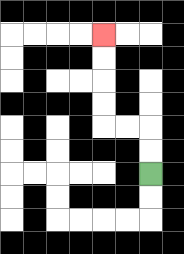{'start': '[6, 7]', 'end': '[4, 1]', 'path_directions': 'U,U,L,L,U,U,U,U', 'path_coordinates': '[[6, 7], [6, 6], [6, 5], [5, 5], [4, 5], [4, 4], [4, 3], [4, 2], [4, 1]]'}